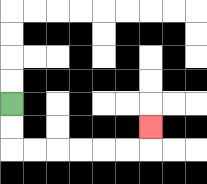{'start': '[0, 4]', 'end': '[6, 5]', 'path_directions': 'D,D,R,R,R,R,R,R,U', 'path_coordinates': '[[0, 4], [0, 5], [0, 6], [1, 6], [2, 6], [3, 6], [4, 6], [5, 6], [6, 6], [6, 5]]'}